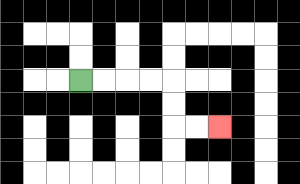{'start': '[3, 3]', 'end': '[9, 5]', 'path_directions': 'R,R,R,R,D,D,R,R', 'path_coordinates': '[[3, 3], [4, 3], [5, 3], [6, 3], [7, 3], [7, 4], [7, 5], [8, 5], [9, 5]]'}